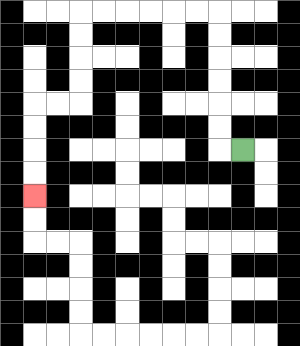{'start': '[10, 6]', 'end': '[1, 8]', 'path_directions': 'L,U,U,U,U,U,U,L,L,L,L,L,L,D,D,D,D,L,L,D,D,D,D', 'path_coordinates': '[[10, 6], [9, 6], [9, 5], [9, 4], [9, 3], [9, 2], [9, 1], [9, 0], [8, 0], [7, 0], [6, 0], [5, 0], [4, 0], [3, 0], [3, 1], [3, 2], [3, 3], [3, 4], [2, 4], [1, 4], [1, 5], [1, 6], [1, 7], [1, 8]]'}